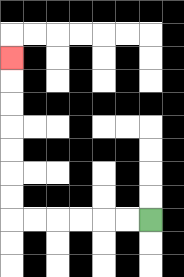{'start': '[6, 9]', 'end': '[0, 2]', 'path_directions': 'L,L,L,L,L,L,U,U,U,U,U,U,U', 'path_coordinates': '[[6, 9], [5, 9], [4, 9], [3, 9], [2, 9], [1, 9], [0, 9], [0, 8], [0, 7], [0, 6], [0, 5], [0, 4], [0, 3], [0, 2]]'}